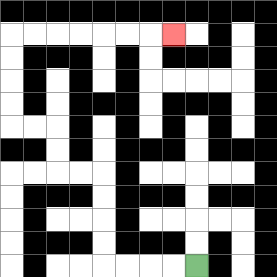{'start': '[8, 11]', 'end': '[7, 1]', 'path_directions': 'L,L,L,L,U,U,U,U,L,L,U,U,L,L,U,U,U,U,R,R,R,R,R,R,R', 'path_coordinates': '[[8, 11], [7, 11], [6, 11], [5, 11], [4, 11], [4, 10], [4, 9], [4, 8], [4, 7], [3, 7], [2, 7], [2, 6], [2, 5], [1, 5], [0, 5], [0, 4], [0, 3], [0, 2], [0, 1], [1, 1], [2, 1], [3, 1], [4, 1], [5, 1], [6, 1], [7, 1]]'}